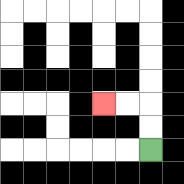{'start': '[6, 6]', 'end': '[4, 4]', 'path_directions': 'U,U,L,L', 'path_coordinates': '[[6, 6], [6, 5], [6, 4], [5, 4], [4, 4]]'}